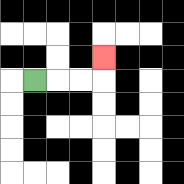{'start': '[1, 3]', 'end': '[4, 2]', 'path_directions': 'R,R,R,U', 'path_coordinates': '[[1, 3], [2, 3], [3, 3], [4, 3], [4, 2]]'}